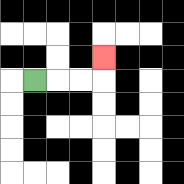{'start': '[1, 3]', 'end': '[4, 2]', 'path_directions': 'R,R,R,U', 'path_coordinates': '[[1, 3], [2, 3], [3, 3], [4, 3], [4, 2]]'}